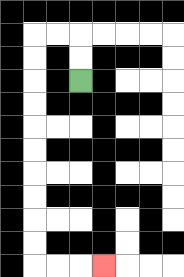{'start': '[3, 3]', 'end': '[4, 11]', 'path_directions': 'U,U,L,L,D,D,D,D,D,D,D,D,D,D,R,R,R', 'path_coordinates': '[[3, 3], [3, 2], [3, 1], [2, 1], [1, 1], [1, 2], [1, 3], [1, 4], [1, 5], [1, 6], [1, 7], [1, 8], [1, 9], [1, 10], [1, 11], [2, 11], [3, 11], [4, 11]]'}